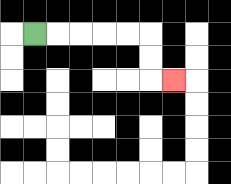{'start': '[1, 1]', 'end': '[7, 3]', 'path_directions': 'R,R,R,R,R,D,D,R', 'path_coordinates': '[[1, 1], [2, 1], [3, 1], [4, 1], [5, 1], [6, 1], [6, 2], [6, 3], [7, 3]]'}